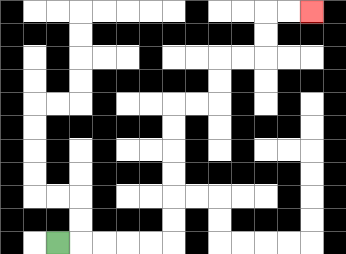{'start': '[2, 10]', 'end': '[13, 0]', 'path_directions': 'R,R,R,R,R,U,U,U,U,U,U,R,R,U,U,R,R,U,U,R,R', 'path_coordinates': '[[2, 10], [3, 10], [4, 10], [5, 10], [6, 10], [7, 10], [7, 9], [7, 8], [7, 7], [7, 6], [7, 5], [7, 4], [8, 4], [9, 4], [9, 3], [9, 2], [10, 2], [11, 2], [11, 1], [11, 0], [12, 0], [13, 0]]'}